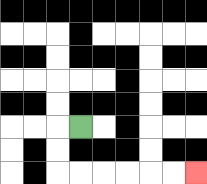{'start': '[3, 5]', 'end': '[8, 7]', 'path_directions': 'L,D,D,R,R,R,R,R,R', 'path_coordinates': '[[3, 5], [2, 5], [2, 6], [2, 7], [3, 7], [4, 7], [5, 7], [6, 7], [7, 7], [8, 7]]'}